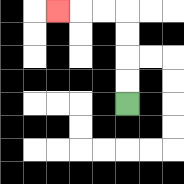{'start': '[5, 4]', 'end': '[2, 0]', 'path_directions': 'U,U,U,U,L,L,L', 'path_coordinates': '[[5, 4], [5, 3], [5, 2], [5, 1], [5, 0], [4, 0], [3, 0], [2, 0]]'}